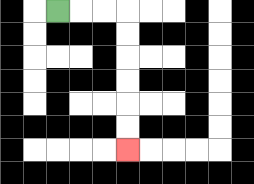{'start': '[2, 0]', 'end': '[5, 6]', 'path_directions': 'R,R,R,D,D,D,D,D,D', 'path_coordinates': '[[2, 0], [3, 0], [4, 0], [5, 0], [5, 1], [5, 2], [5, 3], [5, 4], [5, 5], [5, 6]]'}